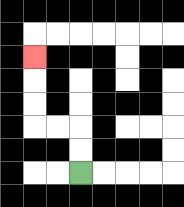{'start': '[3, 7]', 'end': '[1, 2]', 'path_directions': 'U,U,L,L,U,U,U', 'path_coordinates': '[[3, 7], [3, 6], [3, 5], [2, 5], [1, 5], [1, 4], [1, 3], [1, 2]]'}